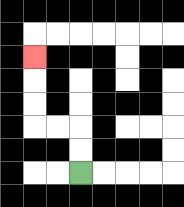{'start': '[3, 7]', 'end': '[1, 2]', 'path_directions': 'U,U,L,L,U,U,U', 'path_coordinates': '[[3, 7], [3, 6], [3, 5], [2, 5], [1, 5], [1, 4], [1, 3], [1, 2]]'}